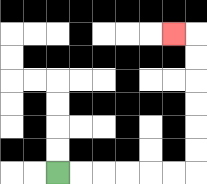{'start': '[2, 7]', 'end': '[7, 1]', 'path_directions': 'R,R,R,R,R,R,U,U,U,U,U,U,L', 'path_coordinates': '[[2, 7], [3, 7], [4, 7], [5, 7], [6, 7], [7, 7], [8, 7], [8, 6], [8, 5], [8, 4], [8, 3], [8, 2], [8, 1], [7, 1]]'}